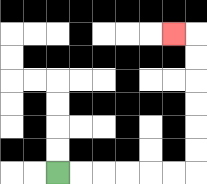{'start': '[2, 7]', 'end': '[7, 1]', 'path_directions': 'R,R,R,R,R,R,U,U,U,U,U,U,L', 'path_coordinates': '[[2, 7], [3, 7], [4, 7], [5, 7], [6, 7], [7, 7], [8, 7], [8, 6], [8, 5], [8, 4], [8, 3], [8, 2], [8, 1], [7, 1]]'}